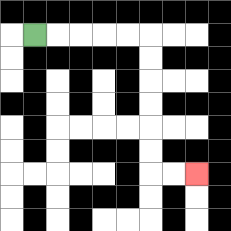{'start': '[1, 1]', 'end': '[8, 7]', 'path_directions': 'R,R,R,R,R,D,D,D,D,D,D,R,R', 'path_coordinates': '[[1, 1], [2, 1], [3, 1], [4, 1], [5, 1], [6, 1], [6, 2], [6, 3], [6, 4], [6, 5], [6, 6], [6, 7], [7, 7], [8, 7]]'}